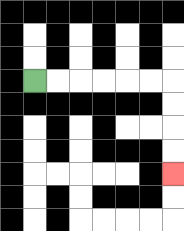{'start': '[1, 3]', 'end': '[7, 7]', 'path_directions': 'R,R,R,R,R,R,D,D,D,D', 'path_coordinates': '[[1, 3], [2, 3], [3, 3], [4, 3], [5, 3], [6, 3], [7, 3], [7, 4], [7, 5], [7, 6], [7, 7]]'}